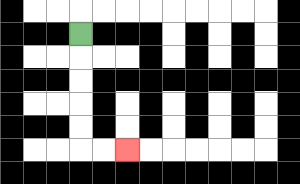{'start': '[3, 1]', 'end': '[5, 6]', 'path_directions': 'D,D,D,D,D,R,R', 'path_coordinates': '[[3, 1], [3, 2], [3, 3], [3, 4], [3, 5], [3, 6], [4, 6], [5, 6]]'}